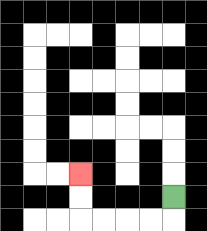{'start': '[7, 8]', 'end': '[3, 7]', 'path_directions': 'D,L,L,L,L,U,U', 'path_coordinates': '[[7, 8], [7, 9], [6, 9], [5, 9], [4, 9], [3, 9], [3, 8], [3, 7]]'}